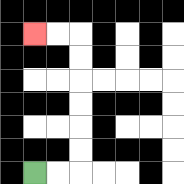{'start': '[1, 7]', 'end': '[1, 1]', 'path_directions': 'R,R,U,U,U,U,U,U,L,L', 'path_coordinates': '[[1, 7], [2, 7], [3, 7], [3, 6], [3, 5], [3, 4], [3, 3], [3, 2], [3, 1], [2, 1], [1, 1]]'}